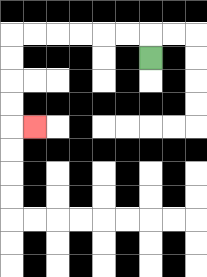{'start': '[6, 2]', 'end': '[1, 5]', 'path_directions': 'U,L,L,L,L,L,L,D,D,D,D,R', 'path_coordinates': '[[6, 2], [6, 1], [5, 1], [4, 1], [3, 1], [2, 1], [1, 1], [0, 1], [0, 2], [0, 3], [0, 4], [0, 5], [1, 5]]'}